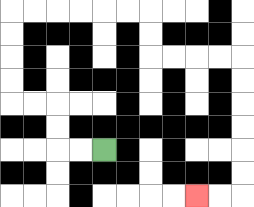{'start': '[4, 6]', 'end': '[8, 8]', 'path_directions': 'L,L,U,U,L,L,U,U,U,U,R,R,R,R,R,R,D,D,R,R,R,R,D,D,D,D,D,D,L,L', 'path_coordinates': '[[4, 6], [3, 6], [2, 6], [2, 5], [2, 4], [1, 4], [0, 4], [0, 3], [0, 2], [0, 1], [0, 0], [1, 0], [2, 0], [3, 0], [4, 0], [5, 0], [6, 0], [6, 1], [6, 2], [7, 2], [8, 2], [9, 2], [10, 2], [10, 3], [10, 4], [10, 5], [10, 6], [10, 7], [10, 8], [9, 8], [8, 8]]'}